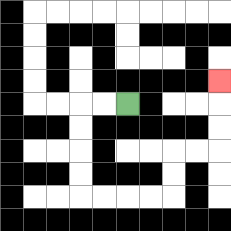{'start': '[5, 4]', 'end': '[9, 3]', 'path_directions': 'L,L,D,D,D,D,R,R,R,R,U,U,R,R,U,U,U', 'path_coordinates': '[[5, 4], [4, 4], [3, 4], [3, 5], [3, 6], [3, 7], [3, 8], [4, 8], [5, 8], [6, 8], [7, 8], [7, 7], [7, 6], [8, 6], [9, 6], [9, 5], [9, 4], [9, 3]]'}